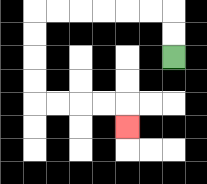{'start': '[7, 2]', 'end': '[5, 5]', 'path_directions': 'U,U,L,L,L,L,L,L,D,D,D,D,R,R,R,R,D', 'path_coordinates': '[[7, 2], [7, 1], [7, 0], [6, 0], [5, 0], [4, 0], [3, 0], [2, 0], [1, 0], [1, 1], [1, 2], [1, 3], [1, 4], [2, 4], [3, 4], [4, 4], [5, 4], [5, 5]]'}